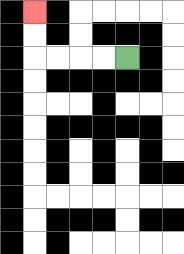{'start': '[5, 2]', 'end': '[1, 0]', 'path_directions': 'L,L,L,L,U,U', 'path_coordinates': '[[5, 2], [4, 2], [3, 2], [2, 2], [1, 2], [1, 1], [1, 0]]'}